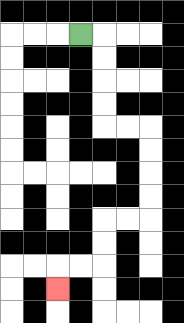{'start': '[3, 1]', 'end': '[2, 12]', 'path_directions': 'R,D,D,D,D,R,R,D,D,D,D,L,L,D,D,L,L,D', 'path_coordinates': '[[3, 1], [4, 1], [4, 2], [4, 3], [4, 4], [4, 5], [5, 5], [6, 5], [6, 6], [6, 7], [6, 8], [6, 9], [5, 9], [4, 9], [4, 10], [4, 11], [3, 11], [2, 11], [2, 12]]'}